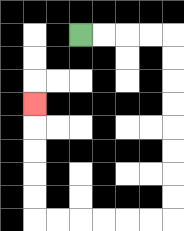{'start': '[3, 1]', 'end': '[1, 4]', 'path_directions': 'R,R,R,R,D,D,D,D,D,D,D,D,L,L,L,L,L,L,U,U,U,U,U', 'path_coordinates': '[[3, 1], [4, 1], [5, 1], [6, 1], [7, 1], [7, 2], [7, 3], [7, 4], [7, 5], [7, 6], [7, 7], [7, 8], [7, 9], [6, 9], [5, 9], [4, 9], [3, 9], [2, 9], [1, 9], [1, 8], [1, 7], [1, 6], [1, 5], [1, 4]]'}